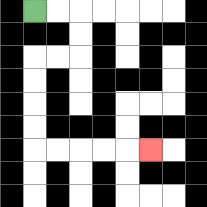{'start': '[1, 0]', 'end': '[6, 6]', 'path_directions': 'R,R,D,D,L,L,D,D,D,D,R,R,R,R,R', 'path_coordinates': '[[1, 0], [2, 0], [3, 0], [3, 1], [3, 2], [2, 2], [1, 2], [1, 3], [1, 4], [1, 5], [1, 6], [2, 6], [3, 6], [4, 6], [5, 6], [6, 6]]'}